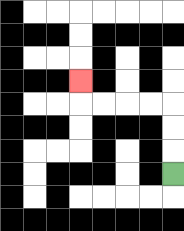{'start': '[7, 7]', 'end': '[3, 3]', 'path_directions': 'U,U,U,L,L,L,L,U', 'path_coordinates': '[[7, 7], [7, 6], [7, 5], [7, 4], [6, 4], [5, 4], [4, 4], [3, 4], [3, 3]]'}